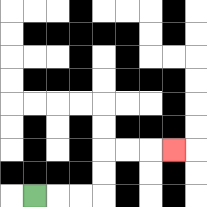{'start': '[1, 8]', 'end': '[7, 6]', 'path_directions': 'R,R,R,U,U,R,R,R', 'path_coordinates': '[[1, 8], [2, 8], [3, 8], [4, 8], [4, 7], [4, 6], [5, 6], [6, 6], [7, 6]]'}